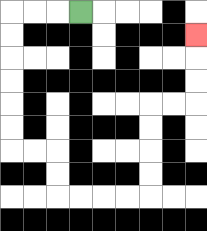{'start': '[3, 0]', 'end': '[8, 1]', 'path_directions': 'L,L,L,D,D,D,D,D,D,R,R,D,D,R,R,R,R,U,U,U,U,R,R,U,U,U', 'path_coordinates': '[[3, 0], [2, 0], [1, 0], [0, 0], [0, 1], [0, 2], [0, 3], [0, 4], [0, 5], [0, 6], [1, 6], [2, 6], [2, 7], [2, 8], [3, 8], [4, 8], [5, 8], [6, 8], [6, 7], [6, 6], [6, 5], [6, 4], [7, 4], [8, 4], [8, 3], [8, 2], [8, 1]]'}